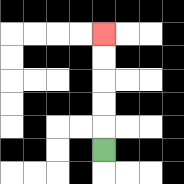{'start': '[4, 6]', 'end': '[4, 1]', 'path_directions': 'U,U,U,U,U', 'path_coordinates': '[[4, 6], [4, 5], [4, 4], [4, 3], [4, 2], [4, 1]]'}